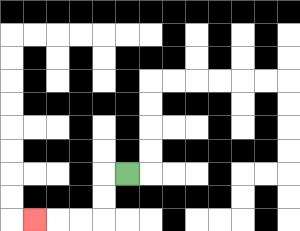{'start': '[5, 7]', 'end': '[1, 9]', 'path_directions': 'L,D,D,L,L,L', 'path_coordinates': '[[5, 7], [4, 7], [4, 8], [4, 9], [3, 9], [2, 9], [1, 9]]'}